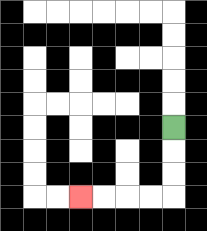{'start': '[7, 5]', 'end': '[3, 8]', 'path_directions': 'D,D,D,L,L,L,L', 'path_coordinates': '[[7, 5], [7, 6], [7, 7], [7, 8], [6, 8], [5, 8], [4, 8], [3, 8]]'}